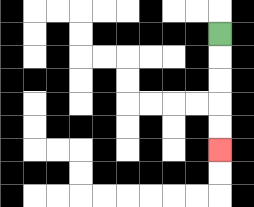{'start': '[9, 1]', 'end': '[9, 6]', 'path_directions': 'D,D,D,D,D', 'path_coordinates': '[[9, 1], [9, 2], [9, 3], [9, 4], [9, 5], [9, 6]]'}